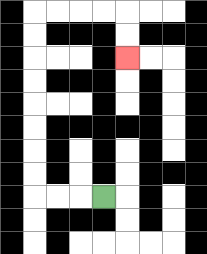{'start': '[4, 8]', 'end': '[5, 2]', 'path_directions': 'L,L,L,U,U,U,U,U,U,U,U,R,R,R,R,D,D', 'path_coordinates': '[[4, 8], [3, 8], [2, 8], [1, 8], [1, 7], [1, 6], [1, 5], [1, 4], [1, 3], [1, 2], [1, 1], [1, 0], [2, 0], [3, 0], [4, 0], [5, 0], [5, 1], [5, 2]]'}